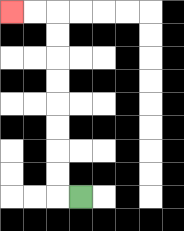{'start': '[3, 8]', 'end': '[0, 0]', 'path_directions': 'L,U,U,U,U,U,U,U,U,L,L', 'path_coordinates': '[[3, 8], [2, 8], [2, 7], [2, 6], [2, 5], [2, 4], [2, 3], [2, 2], [2, 1], [2, 0], [1, 0], [0, 0]]'}